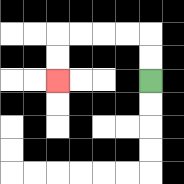{'start': '[6, 3]', 'end': '[2, 3]', 'path_directions': 'U,U,L,L,L,L,D,D', 'path_coordinates': '[[6, 3], [6, 2], [6, 1], [5, 1], [4, 1], [3, 1], [2, 1], [2, 2], [2, 3]]'}